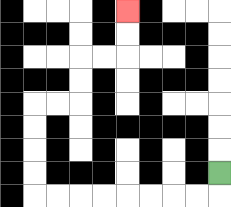{'start': '[9, 7]', 'end': '[5, 0]', 'path_directions': 'D,L,L,L,L,L,L,L,L,U,U,U,U,R,R,U,U,R,R,U,U', 'path_coordinates': '[[9, 7], [9, 8], [8, 8], [7, 8], [6, 8], [5, 8], [4, 8], [3, 8], [2, 8], [1, 8], [1, 7], [1, 6], [1, 5], [1, 4], [2, 4], [3, 4], [3, 3], [3, 2], [4, 2], [5, 2], [5, 1], [5, 0]]'}